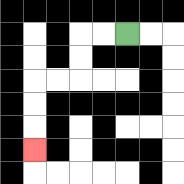{'start': '[5, 1]', 'end': '[1, 6]', 'path_directions': 'L,L,D,D,L,L,D,D,D', 'path_coordinates': '[[5, 1], [4, 1], [3, 1], [3, 2], [3, 3], [2, 3], [1, 3], [1, 4], [1, 5], [1, 6]]'}